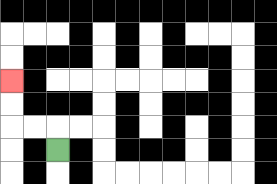{'start': '[2, 6]', 'end': '[0, 3]', 'path_directions': 'U,L,L,U,U', 'path_coordinates': '[[2, 6], [2, 5], [1, 5], [0, 5], [0, 4], [0, 3]]'}